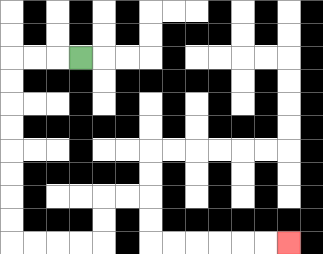{'start': '[3, 2]', 'end': '[12, 10]', 'path_directions': 'L,L,L,D,D,D,D,D,D,D,D,R,R,R,R,U,U,R,R,D,D,R,R,R,R,R,R', 'path_coordinates': '[[3, 2], [2, 2], [1, 2], [0, 2], [0, 3], [0, 4], [0, 5], [0, 6], [0, 7], [0, 8], [0, 9], [0, 10], [1, 10], [2, 10], [3, 10], [4, 10], [4, 9], [4, 8], [5, 8], [6, 8], [6, 9], [6, 10], [7, 10], [8, 10], [9, 10], [10, 10], [11, 10], [12, 10]]'}